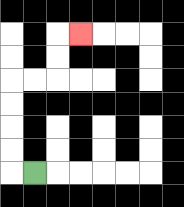{'start': '[1, 7]', 'end': '[3, 1]', 'path_directions': 'L,U,U,U,U,R,R,U,U,R', 'path_coordinates': '[[1, 7], [0, 7], [0, 6], [0, 5], [0, 4], [0, 3], [1, 3], [2, 3], [2, 2], [2, 1], [3, 1]]'}